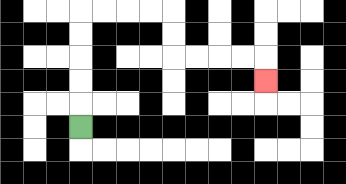{'start': '[3, 5]', 'end': '[11, 3]', 'path_directions': 'U,U,U,U,U,R,R,R,R,D,D,R,R,R,R,D', 'path_coordinates': '[[3, 5], [3, 4], [3, 3], [3, 2], [3, 1], [3, 0], [4, 0], [5, 0], [6, 0], [7, 0], [7, 1], [7, 2], [8, 2], [9, 2], [10, 2], [11, 2], [11, 3]]'}